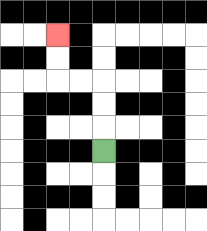{'start': '[4, 6]', 'end': '[2, 1]', 'path_directions': 'U,U,U,L,L,U,U', 'path_coordinates': '[[4, 6], [4, 5], [4, 4], [4, 3], [3, 3], [2, 3], [2, 2], [2, 1]]'}